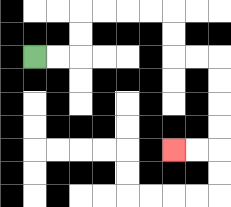{'start': '[1, 2]', 'end': '[7, 6]', 'path_directions': 'R,R,U,U,R,R,R,R,D,D,R,R,D,D,D,D,L,L', 'path_coordinates': '[[1, 2], [2, 2], [3, 2], [3, 1], [3, 0], [4, 0], [5, 0], [6, 0], [7, 0], [7, 1], [7, 2], [8, 2], [9, 2], [9, 3], [9, 4], [9, 5], [9, 6], [8, 6], [7, 6]]'}